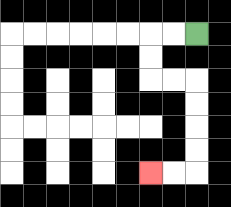{'start': '[8, 1]', 'end': '[6, 7]', 'path_directions': 'L,L,D,D,R,R,D,D,D,D,L,L', 'path_coordinates': '[[8, 1], [7, 1], [6, 1], [6, 2], [6, 3], [7, 3], [8, 3], [8, 4], [8, 5], [8, 6], [8, 7], [7, 7], [6, 7]]'}